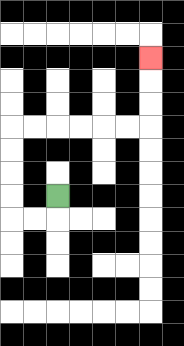{'start': '[2, 8]', 'end': '[6, 2]', 'path_directions': 'D,L,L,U,U,U,U,R,R,R,R,R,R,U,U,U', 'path_coordinates': '[[2, 8], [2, 9], [1, 9], [0, 9], [0, 8], [0, 7], [0, 6], [0, 5], [1, 5], [2, 5], [3, 5], [4, 5], [5, 5], [6, 5], [6, 4], [6, 3], [6, 2]]'}